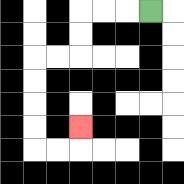{'start': '[6, 0]', 'end': '[3, 5]', 'path_directions': 'L,L,L,D,D,L,L,D,D,D,D,R,R,U', 'path_coordinates': '[[6, 0], [5, 0], [4, 0], [3, 0], [3, 1], [3, 2], [2, 2], [1, 2], [1, 3], [1, 4], [1, 5], [1, 6], [2, 6], [3, 6], [3, 5]]'}